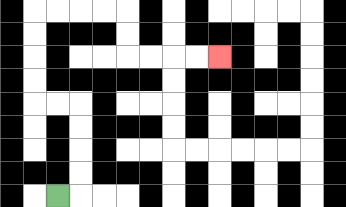{'start': '[2, 8]', 'end': '[9, 2]', 'path_directions': 'R,U,U,U,U,L,L,U,U,U,U,R,R,R,R,D,D,R,R,R,R', 'path_coordinates': '[[2, 8], [3, 8], [3, 7], [3, 6], [3, 5], [3, 4], [2, 4], [1, 4], [1, 3], [1, 2], [1, 1], [1, 0], [2, 0], [3, 0], [4, 0], [5, 0], [5, 1], [5, 2], [6, 2], [7, 2], [8, 2], [9, 2]]'}